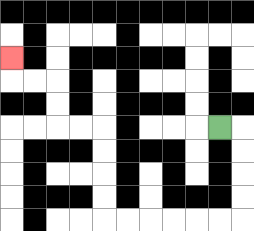{'start': '[9, 5]', 'end': '[0, 2]', 'path_directions': 'R,D,D,D,D,L,L,L,L,L,L,U,U,U,U,L,L,U,U,L,L,U', 'path_coordinates': '[[9, 5], [10, 5], [10, 6], [10, 7], [10, 8], [10, 9], [9, 9], [8, 9], [7, 9], [6, 9], [5, 9], [4, 9], [4, 8], [4, 7], [4, 6], [4, 5], [3, 5], [2, 5], [2, 4], [2, 3], [1, 3], [0, 3], [0, 2]]'}